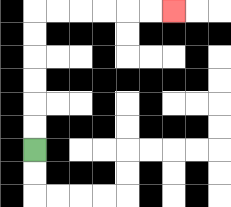{'start': '[1, 6]', 'end': '[7, 0]', 'path_directions': 'U,U,U,U,U,U,R,R,R,R,R,R', 'path_coordinates': '[[1, 6], [1, 5], [1, 4], [1, 3], [1, 2], [1, 1], [1, 0], [2, 0], [3, 0], [4, 0], [5, 0], [6, 0], [7, 0]]'}